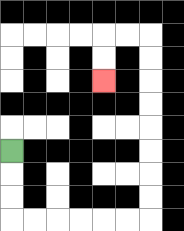{'start': '[0, 6]', 'end': '[4, 3]', 'path_directions': 'D,D,D,R,R,R,R,R,R,U,U,U,U,U,U,U,U,L,L,D,D', 'path_coordinates': '[[0, 6], [0, 7], [0, 8], [0, 9], [1, 9], [2, 9], [3, 9], [4, 9], [5, 9], [6, 9], [6, 8], [6, 7], [6, 6], [6, 5], [6, 4], [6, 3], [6, 2], [6, 1], [5, 1], [4, 1], [4, 2], [4, 3]]'}